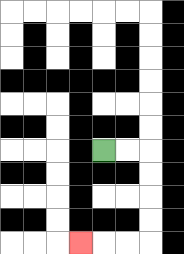{'start': '[4, 6]', 'end': '[3, 10]', 'path_directions': 'R,R,D,D,D,D,L,L,L', 'path_coordinates': '[[4, 6], [5, 6], [6, 6], [6, 7], [6, 8], [6, 9], [6, 10], [5, 10], [4, 10], [3, 10]]'}